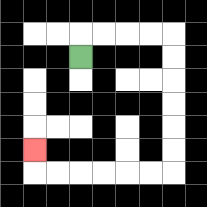{'start': '[3, 2]', 'end': '[1, 6]', 'path_directions': 'U,R,R,R,R,D,D,D,D,D,D,L,L,L,L,L,L,U', 'path_coordinates': '[[3, 2], [3, 1], [4, 1], [5, 1], [6, 1], [7, 1], [7, 2], [7, 3], [7, 4], [7, 5], [7, 6], [7, 7], [6, 7], [5, 7], [4, 7], [3, 7], [2, 7], [1, 7], [1, 6]]'}